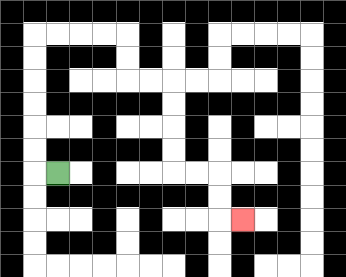{'start': '[2, 7]', 'end': '[10, 9]', 'path_directions': 'L,U,U,U,U,U,U,R,R,R,R,D,D,R,R,D,D,D,D,R,R,D,D,R', 'path_coordinates': '[[2, 7], [1, 7], [1, 6], [1, 5], [1, 4], [1, 3], [1, 2], [1, 1], [2, 1], [3, 1], [4, 1], [5, 1], [5, 2], [5, 3], [6, 3], [7, 3], [7, 4], [7, 5], [7, 6], [7, 7], [8, 7], [9, 7], [9, 8], [9, 9], [10, 9]]'}